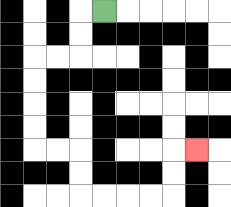{'start': '[4, 0]', 'end': '[8, 6]', 'path_directions': 'L,D,D,L,L,D,D,D,D,R,R,D,D,R,R,R,R,U,U,R', 'path_coordinates': '[[4, 0], [3, 0], [3, 1], [3, 2], [2, 2], [1, 2], [1, 3], [1, 4], [1, 5], [1, 6], [2, 6], [3, 6], [3, 7], [3, 8], [4, 8], [5, 8], [6, 8], [7, 8], [7, 7], [7, 6], [8, 6]]'}